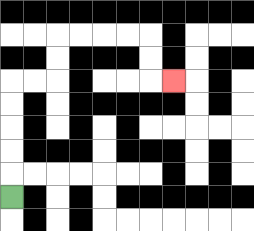{'start': '[0, 8]', 'end': '[7, 3]', 'path_directions': 'U,U,U,U,U,R,R,U,U,R,R,R,R,D,D,R', 'path_coordinates': '[[0, 8], [0, 7], [0, 6], [0, 5], [0, 4], [0, 3], [1, 3], [2, 3], [2, 2], [2, 1], [3, 1], [4, 1], [5, 1], [6, 1], [6, 2], [6, 3], [7, 3]]'}